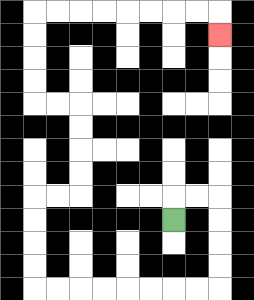{'start': '[7, 9]', 'end': '[9, 1]', 'path_directions': 'U,R,R,D,D,D,D,L,L,L,L,L,L,L,L,U,U,U,U,R,R,U,U,U,U,L,L,U,U,U,U,R,R,R,R,R,R,R,R,D', 'path_coordinates': '[[7, 9], [7, 8], [8, 8], [9, 8], [9, 9], [9, 10], [9, 11], [9, 12], [8, 12], [7, 12], [6, 12], [5, 12], [4, 12], [3, 12], [2, 12], [1, 12], [1, 11], [1, 10], [1, 9], [1, 8], [2, 8], [3, 8], [3, 7], [3, 6], [3, 5], [3, 4], [2, 4], [1, 4], [1, 3], [1, 2], [1, 1], [1, 0], [2, 0], [3, 0], [4, 0], [5, 0], [6, 0], [7, 0], [8, 0], [9, 0], [9, 1]]'}